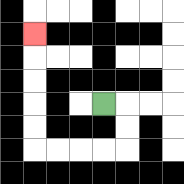{'start': '[4, 4]', 'end': '[1, 1]', 'path_directions': 'R,D,D,L,L,L,L,U,U,U,U,U', 'path_coordinates': '[[4, 4], [5, 4], [5, 5], [5, 6], [4, 6], [3, 6], [2, 6], [1, 6], [1, 5], [1, 4], [1, 3], [1, 2], [1, 1]]'}